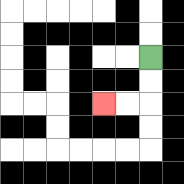{'start': '[6, 2]', 'end': '[4, 4]', 'path_directions': 'D,D,L,L', 'path_coordinates': '[[6, 2], [6, 3], [6, 4], [5, 4], [4, 4]]'}